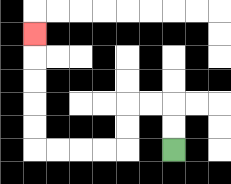{'start': '[7, 6]', 'end': '[1, 1]', 'path_directions': 'U,U,L,L,D,D,L,L,L,L,U,U,U,U,U', 'path_coordinates': '[[7, 6], [7, 5], [7, 4], [6, 4], [5, 4], [5, 5], [5, 6], [4, 6], [3, 6], [2, 6], [1, 6], [1, 5], [1, 4], [1, 3], [1, 2], [1, 1]]'}